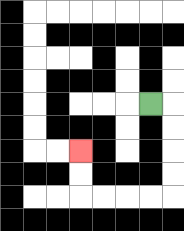{'start': '[6, 4]', 'end': '[3, 6]', 'path_directions': 'R,D,D,D,D,L,L,L,L,U,U', 'path_coordinates': '[[6, 4], [7, 4], [7, 5], [7, 6], [7, 7], [7, 8], [6, 8], [5, 8], [4, 8], [3, 8], [3, 7], [3, 6]]'}